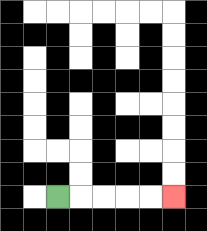{'start': '[2, 8]', 'end': '[7, 8]', 'path_directions': 'R,R,R,R,R', 'path_coordinates': '[[2, 8], [3, 8], [4, 8], [5, 8], [6, 8], [7, 8]]'}